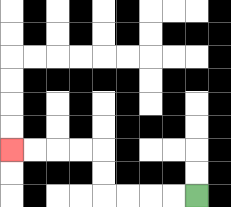{'start': '[8, 8]', 'end': '[0, 6]', 'path_directions': 'L,L,L,L,U,U,L,L,L,L', 'path_coordinates': '[[8, 8], [7, 8], [6, 8], [5, 8], [4, 8], [4, 7], [4, 6], [3, 6], [2, 6], [1, 6], [0, 6]]'}